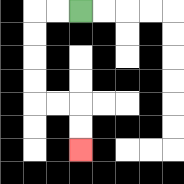{'start': '[3, 0]', 'end': '[3, 6]', 'path_directions': 'L,L,D,D,D,D,R,R,D,D', 'path_coordinates': '[[3, 0], [2, 0], [1, 0], [1, 1], [1, 2], [1, 3], [1, 4], [2, 4], [3, 4], [3, 5], [3, 6]]'}